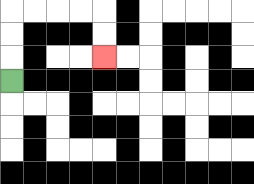{'start': '[0, 3]', 'end': '[4, 2]', 'path_directions': 'U,U,U,R,R,R,R,D,D', 'path_coordinates': '[[0, 3], [0, 2], [0, 1], [0, 0], [1, 0], [2, 0], [3, 0], [4, 0], [4, 1], [4, 2]]'}